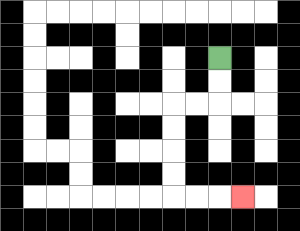{'start': '[9, 2]', 'end': '[10, 8]', 'path_directions': 'D,D,L,L,D,D,D,D,R,R,R', 'path_coordinates': '[[9, 2], [9, 3], [9, 4], [8, 4], [7, 4], [7, 5], [7, 6], [7, 7], [7, 8], [8, 8], [9, 8], [10, 8]]'}